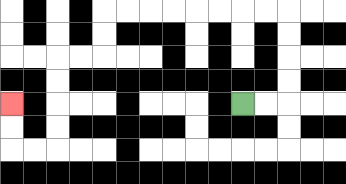{'start': '[10, 4]', 'end': '[0, 4]', 'path_directions': 'R,R,U,U,U,U,L,L,L,L,L,L,L,L,D,D,L,L,D,D,D,D,L,L,U,U', 'path_coordinates': '[[10, 4], [11, 4], [12, 4], [12, 3], [12, 2], [12, 1], [12, 0], [11, 0], [10, 0], [9, 0], [8, 0], [7, 0], [6, 0], [5, 0], [4, 0], [4, 1], [4, 2], [3, 2], [2, 2], [2, 3], [2, 4], [2, 5], [2, 6], [1, 6], [0, 6], [0, 5], [0, 4]]'}